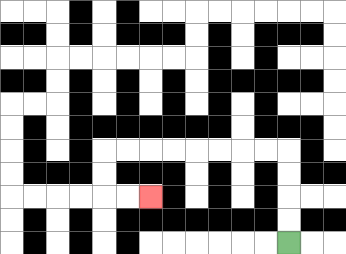{'start': '[12, 10]', 'end': '[6, 8]', 'path_directions': 'U,U,U,U,L,L,L,L,L,L,L,L,D,D,R,R', 'path_coordinates': '[[12, 10], [12, 9], [12, 8], [12, 7], [12, 6], [11, 6], [10, 6], [9, 6], [8, 6], [7, 6], [6, 6], [5, 6], [4, 6], [4, 7], [4, 8], [5, 8], [6, 8]]'}